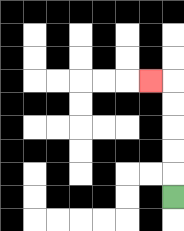{'start': '[7, 8]', 'end': '[6, 3]', 'path_directions': 'U,U,U,U,U,L', 'path_coordinates': '[[7, 8], [7, 7], [7, 6], [7, 5], [7, 4], [7, 3], [6, 3]]'}